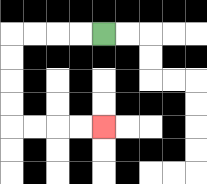{'start': '[4, 1]', 'end': '[4, 5]', 'path_directions': 'L,L,L,L,D,D,D,D,R,R,R,R', 'path_coordinates': '[[4, 1], [3, 1], [2, 1], [1, 1], [0, 1], [0, 2], [0, 3], [0, 4], [0, 5], [1, 5], [2, 5], [3, 5], [4, 5]]'}